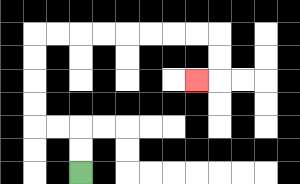{'start': '[3, 7]', 'end': '[8, 3]', 'path_directions': 'U,U,L,L,U,U,U,U,R,R,R,R,R,R,R,R,D,D,L', 'path_coordinates': '[[3, 7], [3, 6], [3, 5], [2, 5], [1, 5], [1, 4], [1, 3], [1, 2], [1, 1], [2, 1], [3, 1], [4, 1], [5, 1], [6, 1], [7, 1], [8, 1], [9, 1], [9, 2], [9, 3], [8, 3]]'}